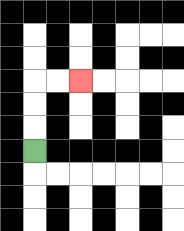{'start': '[1, 6]', 'end': '[3, 3]', 'path_directions': 'U,U,U,R,R', 'path_coordinates': '[[1, 6], [1, 5], [1, 4], [1, 3], [2, 3], [3, 3]]'}